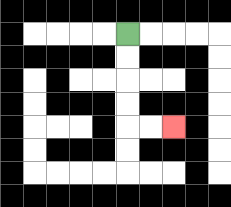{'start': '[5, 1]', 'end': '[7, 5]', 'path_directions': 'D,D,D,D,R,R', 'path_coordinates': '[[5, 1], [5, 2], [5, 3], [5, 4], [5, 5], [6, 5], [7, 5]]'}